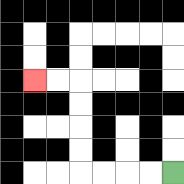{'start': '[7, 7]', 'end': '[1, 3]', 'path_directions': 'L,L,L,L,U,U,U,U,L,L', 'path_coordinates': '[[7, 7], [6, 7], [5, 7], [4, 7], [3, 7], [3, 6], [3, 5], [3, 4], [3, 3], [2, 3], [1, 3]]'}